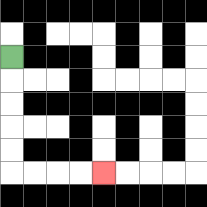{'start': '[0, 2]', 'end': '[4, 7]', 'path_directions': 'D,D,D,D,D,R,R,R,R', 'path_coordinates': '[[0, 2], [0, 3], [0, 4], [0, 5], [0, 6], [0, 7], [1, 7], [2, 7], [3, 7], [4, 7]]'}